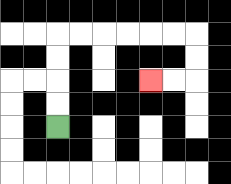{'start': '[2, 5]', 'end': '[6, 3]', 'path_directions': 'U,U,U,U,R,R,R,R,R,R,D,D,L,L', 'path_coordinates': '[[2, 5], [2, 4], [2, 3], [2, 2], [2, 1], [3, 1], [4, 1], [5, 1], [6, 1], [7, 1], [8, 1], [8, 2], [8, 3], [7, 3], [6, 3]]'}